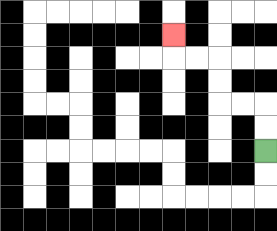{'start': '[11, 6]', 'end': '[7, 1]', 'path_directions': 'U,U,L,L,U,U,L,L,U', 'path_coordinates': '[[11, 6], [11, 5], [11, 4], [10, 4], [9, 4], [9, 3], [9, 2], [8, 2], [7, 2], [7, 1]]'}